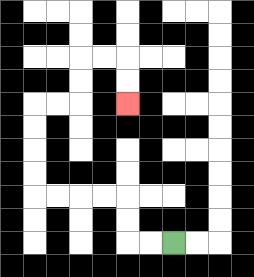{'start': '[7, 10]', 'end': '[5, 4]', 'path_directions': 'L,L,U,U,L,L,L,L,U,U,U,U,R,R,U,U,R,R,D,D', 'path_coordinates': '[[7, 10], [6, 10], [5, 10], [5, 9], [5, 8], [4, 8], [3, 8], [2, 8], [1, 8], [1, 7], [1, 6], [1, 5], [1, 4], [2, 4], [3, 4], [3, 3], [3, 2], [4, 2], [5, 2], [5, 3], [5, 4]]'}